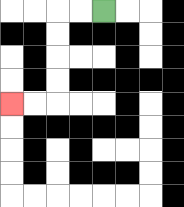{'start': '[4, 0]', 'end': '[0, 4]', 'path_directions': 'L,L,D,D,D,D,L,L', 'path_coordinates': '[[4, 0], [3, 0], [2, 0], [2, 1], [2, 2], [2, 3], [2, 4], [1, 4], [0, 4]]'}